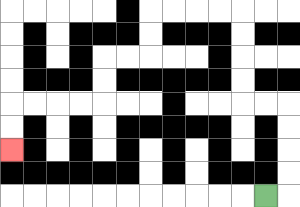{'start': '[11, 8]', 'end': '[0, 6]', 'path_directions': 'R,U,U,U,U,L,L,U,U,U,U,L,L,L,L,D,D,L,L,D,D,L,L,L,L,D,D', 'path_coordinates': '[[11, 8], [12, 8], [12, 7], [12, 6], [12, 5], [12, 4], [11, 4], [10, 4], [10, 3], [10, 2], [10, 1], [10, 0], [9, 0], [8, 0], [7, 0], [6, 0], [6, 1], [6, 2], [5, 2], [4, 2], [4, 3], [4, 4], [3, 4], [2, 4], [1, 4], [0, 4], [0, 5], [0, 6]]'}